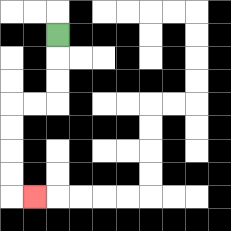{'start': '[2, 1]', 'end': '[1, 8]', 'path_directions': 'D,D,D,L,L,D,D,D,D,R', 'path_coordinates': '[[2, 1], [2, 2], [2, 3], [2, 4], [1, 4], [0, 4], [0, 5], [0, 6], [0, 7], [0, 8], [1, 8]]'}